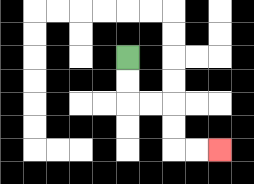{'start': '[5, 2]', 'end': '[9, 6]', 'path_directions': 'D,D,R,R,D,D,R,R', 'path_coordinates': '[[5, 2], [5, 3], [5, 4], [6, 4], [7, 4], [7, 5], [7, 6], [8, 6], [9, 6]]'}